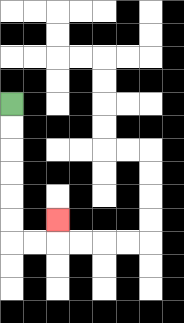{'start': '[0, 4]', 'end': '[2, 9]', 'path_directions': 'D,D,D,D,D,D,R,R,U', 'path_coordinates': '[[0, 4], [0, 5], [0, 6], [0, 7], [0, 8], [0, 9], [0, 10], [1, 10], [2, 10], [2, 9]]'}